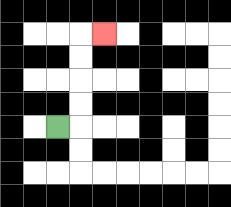{'start': '[2, 5]', 'end': '[4, 1]', 'path_directions': 'R,U,U,U,U,R', 'path_coordinates': '[[2, 5], [3, 5], [3, 4], [3, 3], [3, 2], [3, 1], [4, 1]]'}